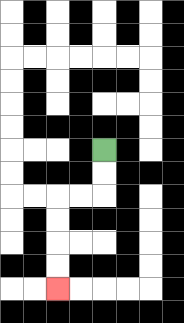{'start': '[4, 6]', 'end': '[2, 12]', 'path_directions': 'D,D,L,L,D,D,D,D', 'path_coordinates': '[[4, 6], [4, 7], [4, 8], [3, 8], [2, 8], [2, 9], [2, 10], [2, 11], [2, 12]]'}